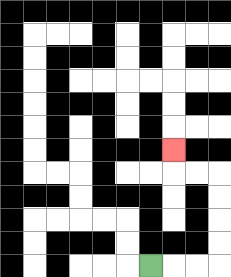{'start': '[6, 11]', 'end': '[7, 6]', 'path_directions': 'R,R,R,U,U,U,U,L,L,U', 'path_coordinates': '[[6, 11], [7, 11], [8, 11], [9, 11], [9, 10], [9, 9], [9, 8], [9, 7], [8, 7], [7, 7], [7, 6]]'}